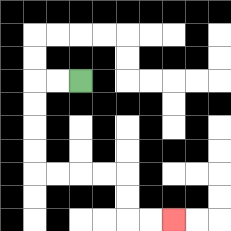{'start': '[3, 3]', 'end': '[7, 9]', 'path_directions': 'L,L,D,D,D,D,R,R,R,R,D,D,R,R', 'path_coordinates': '[[3, 3], [2, 3], [1, 3], [1, 4], [1, 5], [1, 6], [1, 7], [2, 7], [3, 7], [4, 7], [5, 7], [5, 8], [5, 9], [6, 9], [7, 9]]'}